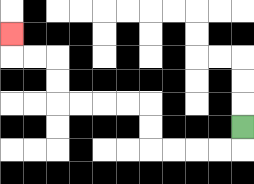{'start': '[10, 5]', 'end': '[0, 1]', 'path_directions': 'D,L,L,L,L,U,U,L,L,L,L,U,U,L,L,U', 'path_coordinates': '[[10, 5], [10, 6], [9, 6], [8, 6], [7, 6], [6, 6], [6, 5], [6, 4], [5, 4], [4, 4], [3, 4], [2, 4], [2, 3], [2, 2], [1, 2], [0, 2], [0, 1]]'}